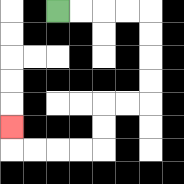{'start': '[2, 0]', 'end': '[0, 5]', 'path_directions': 'R,R,R,R,D,D,D,D,L,L,D,D,L,L,L,L,U', 'path_coordinates': '[[2, 0], [3, 0], [4, 0], [5, 0], [6, 0], [6, 1], [6, 2], [6, 3], [6, 4], [5, 4], [4, 4], [4, 5], [4, 6], [3, 6], [2, 6], [1, 6], [0, 6], [0, 5]]'}